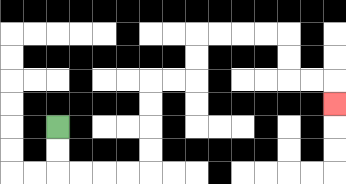{'start': '[2, 5]', 'end': '[14, 4]', 'path_directions': 'D,D,R,R,R,R,U,U,U,U,R,R,U,U,R,R,R,R,D,D,R,R,D', 'path_coordinates': '[[2, 5], [2, 6], [2, 7], [3, 7], [4, 7], [5, 7], [6, 7], [6, 6], [6, 5], [6, 4], [6, 3], [7, 3], [8, 3], [8, 2], [8, 1], [9, 1], [10, 1], [11, 1], [12, 1], [12, 2], [12, 3], [13, 3], [14, 3], [14, 4]]'}